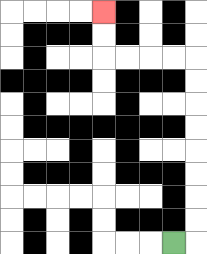{'start': '[7, 10]', 'end': '[4, 0]', 'path_directions': 'R,U,U,U,U,U,U,U,U,L,L,L,L,U,U', 'path_coordinates': '[[7, 10], [8, 10], [8, 9], [8, 8], [8, 7], [8, 6], [8, 5], [8, 4], [8, 3], [8, 2], [7, 2], [6, 2], [5, 2], [4, 2], [4, 1], [4, 0]]'}